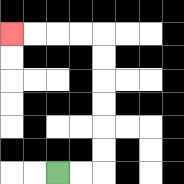{'start': '[2, 7]', 'end': '[0, 1]', 'path_directions': 'R,R,U,U,U,U,U,U,L,L,L,L', 'path_coordinates': '[[2, 7], [3, 7], [4, 7], [4, 6], [4, 5], [4, 4], [4, 3], [4, 2], [4, 1], [3, 1], [2, 1], [1, 1], [0, 1]]'}